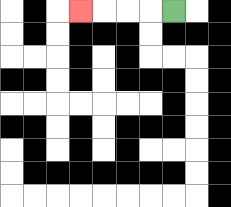{'start': '[7, 0]', 'end': '[3, 0]', 'path_directions': 'L,L,L,L', 'path_coordinates': '[[7, 0], [6, 0], [5, 0], [4, 0], [3, 0]]'}